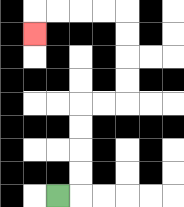{'start': '[2, 8]', 'end': '[1, 1]', 'path_directions': 'R,U,U,U,U,R,R,U,U,U,U,L,L,L,L,D', 'path_coordinates': '[[2, 8], [3, 8], [3, 7], [3, 6], [3, 5], [3, 4], [4, 4], [5, 4], [5, 3], [5, 2], [5, 1], [5, 0], [4, 0], [3, 0], [2, 0], [1, 0], [1, 1]]'}